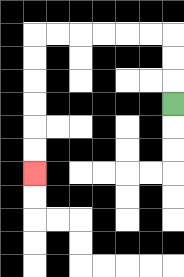{'start': '[7, 4]', 'end': '[1, 7]', 'path_directions': 'U,U,U,L,L,L,L,L,L,D,D,D,D,D,D', 'path_coordinates': '[[7, 4], [7, 3], [7, 2], [7, 1], [6, 1], [5, 1], [4, 1], [3, 1], [2, 1], [1, 1], [1, 2], [1, 3], [1, 4], [1, 5], [1, 6], [1, 7]]'}